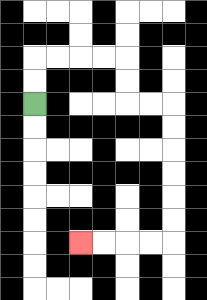{'start': '[1, 4]', 'end': '[3, 10]', 'path_directions': 'U,U,R,R,R,R,D,D,R,R,D,D,D,D,D,D,L,L,L,L', 'path_coordinates': '[[1, 4], [1, 3], [1, 2], [2, 2], [3, 2], [4, 2], [5, 2], [5, 3], [5, 4], [6, 4], [7, 4], [7, 5], [7, 6], [7, 7], [7, 8], [7, 9], [7, 10], [6, 10], [5, 10], [4, 10], [3, 10]]'}